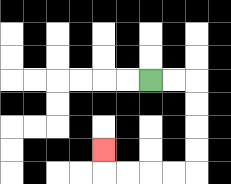{'start': '[6, 3]', 'end': '[4, 6]', 'path_directions': 'R,R,D,D,D,D,L,L,L,L,U', 'path_coordinates': '[[6, 3], [7, 3], [8, 3], [8, 4], [8, 5], [8, 6], [8, 7], [7, 7], [6, 7], [5, 7], [4, 7], [4, 6]]'}